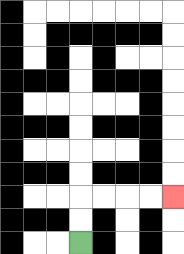{'start': '[3, 10]', 'end': '[7, 8]', 'path_directions': 'U,U,R,R,R,R', 'path_coordinates': '[[3, 10], [3, 9], [3, 8], [4, 8], [5, 8], [6, 8], [7, 8]]'}